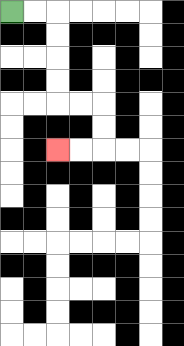{'start': '[0, 0]', 'end': '[2, 6]', 'path_directions': 'R,R,D,D,D,D,R,R,D,D,L,L', 'path_coordinates': '[[0, 0], [1, 0], [2, 0], [2, 1], [2, 2], [2, 3], [2, 4], [3, 4], [4, 4], [4, 5], [4, 6], [3, 6], [2, 6]]'}